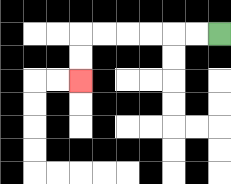{'start': '[9, 1]', 'end': '[3, 3]', 'path_directions': 'L,L,L,L,L,L,D,D', 'path_coordinates': '[[9, 1], [8, 1], [7, 1], [6, 1], [5, 1], [4, 1], [3, 1], [3, 2], [3, 3]]'}